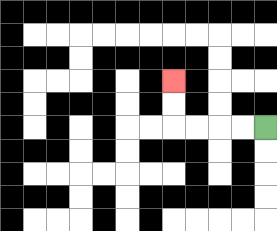{'start': '[11, 5]', 'end': '[7, 3]', 'path_directions': 'L,L,L,L,U,U', 'path_coordinates': '[[11, 5], [10, 5], [9, 5], [8, 5], [7, 5], [7, 4], [7, 3]]'}